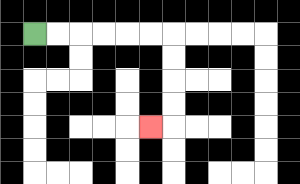{'start': '[1, 1]', 'end': '[6, 5]', 'path_directions': 'R,R,R,R,R,R,D,D,D,D,L', 'path_coordinates': '[[1, 1], [2, 1], [3, 1], [4, 1], [5, 1], [6, 1], [7, 1], [7, 2], [7, 3], [7, 4], [7, 5], [6, 5]]'}